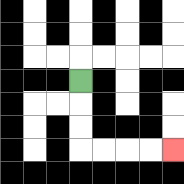{'start': '[3, 3]', 'end': '[7, 6]', 'path_directions': 'D,D,D,R,R,R,R', 'path_coordinates': '[[3, 3], [3, 4], [3, 5], [3, 6], [4, 6], [5, 6], [6, 6], [7, 6]]'}